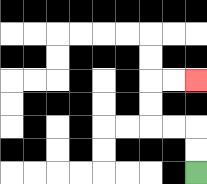{'start': '[8, 7]', 'end': '[8, 3]', 'path_directions': 'U,U,L,L,U,U,R,R', 'path_coordinates': '[[8, 7], [8, 6], [8, 5], [7, 5], [6, 5], [6, 4], [6, 3], [7, 3], [8, 3]]'}